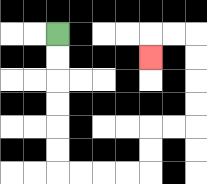{'start': '[2, 1]', 'end': '[6, 2]', 'path_directions': 'D,D,D,D,D,D,R,R,R,R,U,U,R,R,U,U,U,U,L,L,D', 'path_coordinates': '[[2, 1], [2, 2], [2, 3], [2, 4], [2, 5], [2, 6], [2, 7], [3, 7], [4, 7], [5, 7], [6, 7], [6, 6], [6, 5], [7, 5], [8, 5], [8, 4], [8, 3], [8, 2], [8, 1], [7, 1], [6, 1], [6, 2]]'}